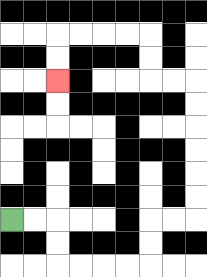{'start': '[0, 9]', 'end': '[2, 3]', 'path_directions': 'R,R,D,D,R,R,R,R,U,U,R,R,U,U,U,U,U,U,L,L,U,U,L,L,L,L,D,D', 'path_coordinates': '[[0, 9], [1, 9], [2, 9], [2, 10], [2, 11], [3, 11], [4, 11], [5, 11], [6, 11], [6, 10], [6, 9], [7, 9], [8, 9], [8, 8], [8, 7], [8, 6], [8, 5], [8, 4], [8, 3], [7, 3], [6, 3], [6, 2], [6, 1], [5, 1], [4, 1], [3, 1], [2, 1], [2, 2], [2, 3]]'}